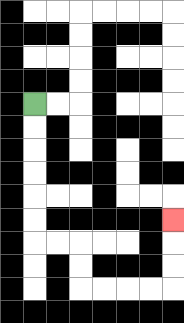{'start': '[1, 4]', 'end': '[7, 9]', 'path_directions': 'D,D,D,D,D,D,R,R,D,D,R,R,R,R,U,U,U', 'path_coordinates': '[[1, 4], [1, 5], [1, 6], [1, 7], [1, 8], [1, 9], [1, 10], [2, 10], [3, 10], [3, 11], [3, 12], [4, 12], [5, 12], [6, 12], [7, 12], [7, 11], [7, 10], [7, 9]]'}